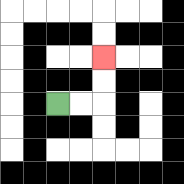{'start': '[2, 4]', 'end': '[4, 2]', 'path_directions': 'R,R,U,U', 'path_coordinates': '[[2, 4], [3, 4], [4, 4], [4, 3], [4, 2]]'}